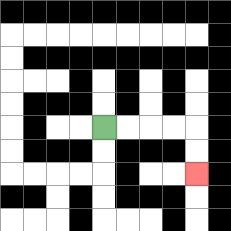{'start': '[4, 5]', 'end': '[8, 7]', 'path_directions': 'R,R,R,R,D,D', 'path_coordinates': '[[4, 5], [5, 5], [6, 5], [7, 5], [8, 5], [8, 6], [8, 7]]'}